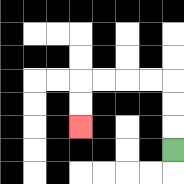{'start': '[7, 6]', 'end': '[3, 5]', 'path_directions': 'U,U,U,L,L,L,L,D,D', 'path_coordinates': '[[7, 6], [7, 5], [7, 4], [7, 3], [6, 3], [5, 3], [4, 3], [3, 3], [3, 4], [3, 5]]'}